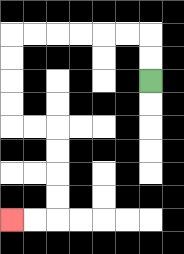{'start': '[6, 3]', 'end': '[0, 9]', 'path_directions': 'U,U,L,L,L,L,L,L,D,D,D,D,R,R,D,D,D,D,L,L', 'path_coordinates': '[[6, 3], [6, 2], [6, 1], [5, 1], [4, 1], [3, 1], [2, 1], [1, 1], [0, 1], [0, 2], [0, 3], [0, 4], [0, 5], [1, 5], [2, 5], [2, 6], [2, 7], [2, 8], [2, 9], [1, 9], [0, 9]]'}